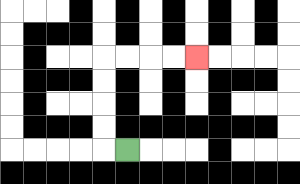{'start': '[5, 6]', 'end': '[8, 2]', 'path_directions': 'L,U,U,U,U,R,R,R,R', 'path_coordinates': '[[5, 6], [4, 6], [4, 5], [4, 4], [4, 3], [4, 2], [5, 2], [6, 2], [7, 2], [8, 2]]'}